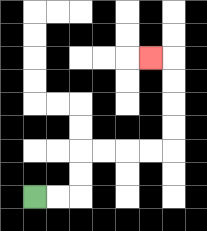{'start': '[1, 8]', 'end': '[6, 2]', 'path_directions': 'R,R,U,U,R,R,R,R,U,U,U,U,L', 'path_coordinates': '[[1, 8], [2, 8], [3, 8], [3, 7], [3, 6], [4, 6], [5, 6], [6, 6], [7, 6], [7, 5], [7, 4], [7, 3], [7, 2], [6, 2]]'}